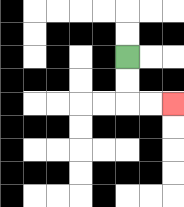{'start': '[5, 2]', 'end': '[7, 4]', 'path_directions': 'D,D,R,R', 'path_coordinates': '[[5, 2], [5, 3], [5, 4], [6, 4], [7, 4]]'}